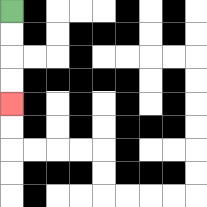{'start': '[0, 0]', 'end': '[0, 4]', 'path_directions': 'D,D,D,D', 'path_coordinates': '[[0, 0], [0, 1], [0, 2], [0, 3], [0, 4]]'}